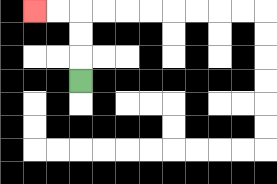{'start': '[3, 3]', 'end': '[1, 0]', 'path_directions': 'U,U,U,L,L', 'path_coordinates': '[[3, 3], [3, 2], [3, 1], [3, 0], [2, 0], [1, 0]]'}